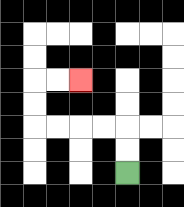{'start': '[5, 7]', 'end': '[3, 3]', 'path_directions': 'U,U,L,L,L,L,U,U,R,R', 'path_coordinates': '[[5, 7], [5, 6], [5, 5], [4, 5], [3, 5], [2, 5], [1, 5], [1, 4], [1, 3], [2, 3], [3, 3]]'}